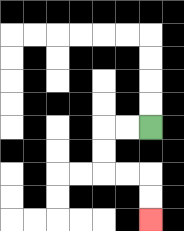{'start': '[6, 5]', 'end': '[6, 9]', 'path_directions': 'L,L,D,D,R,R,D,D', 'path_coordinates': '[[6, 5], [5, 5], [4, 5], [4, 6], [4, 7], [5, 7], [6, 7], [6, 8], [6, 9]]'}